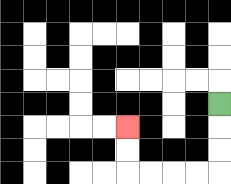{'start': '[9, 4]', 'end': '[5, 5]', 'path_directions': 'D,D,D,L,L,L,L,U,U', 'path_coordinates': '[[9, 4], [9, 5], [9, 6], [9, 7], [8, 7], [7, 7], [6, 7], [5, 7], [5, 6], [5, 5]]'}